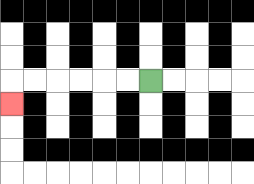{'start': '[6, 3]', 'end': '[0, 4]', 'path_directions': 'L,L,L,L,L,L,D', 'path_coordinates': '[[6, 3], [5, 3], [4, 3], [3, 3], [2, 3], [1, 3], [0, 3], [0, 4]]'}